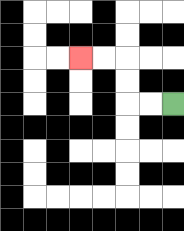{'start': '[7, 4]', 'end': '[3, 2]', 'path_directions': 'L,L,U,U,L,L', 'path_coordinates': '[[7, 4], [6, 4], [5, 4], [5, 3], [5, 2], [4, 2], [3, 2]]'}